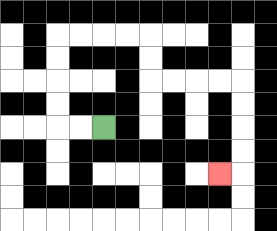{'start': '[4, 5]', 'end': '[9, 7]', 'path_directions': 'L,L,U,U,U,U,R,R,R,R,D,D,R,R,R,R,D,D,D,D,L', 'path_coordinates': '[[4, 5], [3, 5], [2, 5], [2, 4], [2, 3], [2, 2], [2, 1], [3, 1], [4, 1], [5, 1], [6, 1], [6, 2], [6, 3], [7, 3], [8, 3], [9, 3], [10, 3], [10, 4], [10, 5], [10, 6], [10, 7], [9, 7]]'}